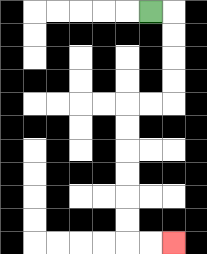{'start': '[6, 0]', 'end': '[7, 10]', 'path_directions': 'R,D,D,D,D,L,L,D,D,D,D,D,D,R,R', 'path_coordinates': '[[6, 0], [7, 0], [7, 1], [7, 2], [7, 3], [7, 4], [6, 4], [5, 4], [5, 5], [5, 6], [5, 7], [5, 8], [5, 9], [5, 10], [6, 10], [7, 10]]'}